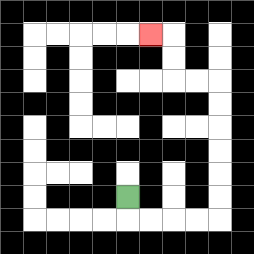{'start': '[5, 8]', 'end': '[6, 1]', 'path_directions': 'D,R,R,R,R,U,U,U,U,U,U,L,L,U,U,L', 'path_coordinates': '[[5, 8], [5, 9], [6, 9], [7, 9], [8, 9], [9, 9], [9, 8], [9, 7], [9, 6], [9, 5], [9, 4], [9, 3], [8, 3], [7, 3], [7, 2], [7, 1], [6, 1]]'}